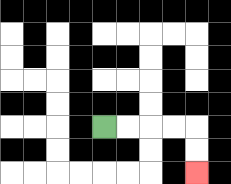{'start': '[4, 5]', 'end': '[8, 7]', 'path_directions': 'R,R,R,R,D,D', 'path_coordinates': '[[4, 5], [5, 5], [6, 5], [7, 5], [8, 5], [8, 6], [8, 7]]'}